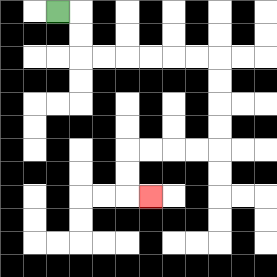{'start': '[2, 0]', 'end': '[6, 8]', 'path_directions': 'R,D,D,R,R,R,R,R,R,D,D,D,D,L,L,L,L,D,D,R', 'path_coordinates': '[[2, 0], [3, 0], [3, 1], [3, 2], [4, 2], [5, 2], [6, 2], [7, 2], [8, 2], [9, 2], [9, 3], [9, 4], [9, 5], [9, 6], [8, 6], [7, 6], [6, 6], [5, 6], [5, 7], [5, 8], [6, 8]]'}